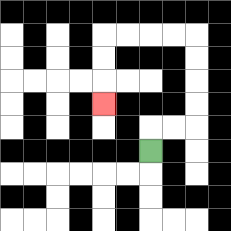{'start': '[6, 6]', 'end': '[4, 4]', 'path_directions': 'U,R,R,U,U,U,U,L,L,L,L,D,D,D', 'path_coordinates': '[[6, 6], [6, 5], [7, 5], [8, 5], [8, 4], [8, 3], [8, 2], [8, 1], [7, 1], [6, 1], [5, 1], [4, 1], [4, 2], [4, 3], [4, 4]]'}